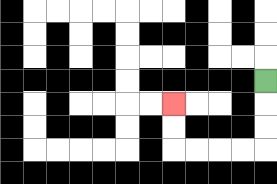{'start': '[11, 3]', 'end': '[7, 4]', 'path_directions': 'D,D,D,L,L,L,L,U,U', 'path_coordinates': '[[11, 3], [11, 4], [11, 5], [11, 6], [10, 6], [9, 6], [8, 6], [7, 6], [7, 5], [7, 4]]'}